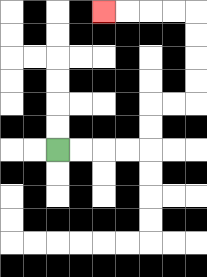{'start': '[2, 6]', 'end': '[4, 0]', 'path_directions': 'R,R,R,R,U,U,R,R,U,U,U,U,L,L,L,L', 'path_coordinates': '[[2, 6], [3, 6], [4, 6], [5, 6], [6, 6], [6, 5], [6, 4], [7, 4], [8, 4], [8, 3], [8, 2], [8, 1], [8, 0], [7, 0], [6, 0], [5, 0], [4, 0]]'}